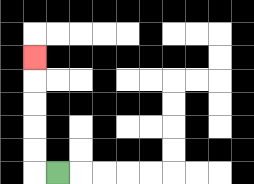{'start': '[2, 7]', 'end': '[1, 2]', 'path_directions': 'L,U,U,U,U,U', 'path_coordinates': '[[2, 7], [1, 7], [1, 6], [1, 5], [1, 4], [1, 3], [1, 2]]'}